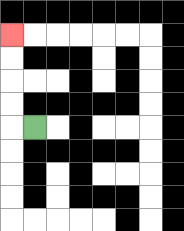{'start': '[1, 5]', 'end': '[0, 1]', 'path_directions': 'L,U,U,U,U', 'path_coordinates': '[[1, 5], [0, 5], [0, 4], [0, 3], [0, 2], [0, 1]]'}